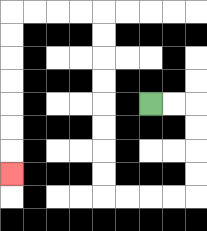{'start': '[6, 4]', 'end': '[0, 7]', 'path_directions': 'R,R,D,D,D,D,L,L,L,L,U,U,U,U,U,U,U,U,L,L,L,L,D,D,D,D,D,D,D', 'path_coordinates': '[[6, 4], [7, 4], [8, 4], [8, 5], [8, 6], [8, 7], [8, 8], [7, 8], [6, 8], [5, 8], [4, 8], [4, 7], [4, 6], [4, 5], [4, 4], [4, 3], [4, 2], [4, 1], [4, 0], [3, 0], [2, 0], [1, 0], [0, 0], [0, 1], [0, 2], [0, 3], [0, 4], [0, 5], [0, 6], [0, 7]]'}